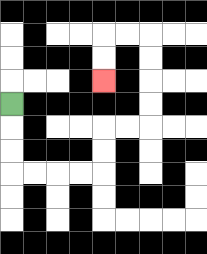{'start': '[0, 4]', 'end': '[4, 3]', 'path_directions': 'D,D,D,R,R,R,R,U,U,R,R,U,U,U,U,L,L,D,D', 'path_coordinates': '[[0, 4], [0, 5], [0, 6], [0, 7], [1, 7], [2, 7], [3, 7], [4, 7], [4, 6], [4, 5], [5, 5], [6, 5], [6, 4], [6, 3], [6, 2], [6, 1], [5, 1], [4, 1], [4, 2], [4, 3]]'}